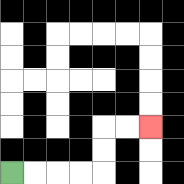{'start': '[0, 7]', 'end': '[6, 5]', 'path_directions': 'R,R,R,R,U,U,R,R', 'path_coordinates': '[[0, 7], [1, 7], [2, 7], [3, 7], [4, 7], [4, 6], [4, 5], [5, 5], [6, 5]]'}